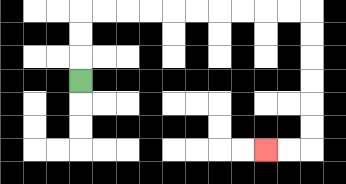{'start': '[3, 3]', 'end': '[11, 6]', 'path_directions': 'U,U,U,R,R,R,R,R,R,R,R,R,R,D,D,D,D,D,D,L,L', 'path_coordinates': '[[3, 3], [3, 2], [3, 1], [3, 0], [4, 0], [5, 0], [6, 0], [7, 0], [8, 0], [9, 0], [10, 0], [11, 0], [12, 0], [13, 0], [13, 1], [13, 2], [13, 3], [13, 4], [13, 5], [13, 6], [12, 6], [11, 6]]'}